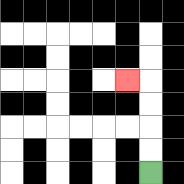{'start': '[6, 7]', 'end': '[5, 3]', 'path_directions': 'U,U,U,U,L', 'path_coordinates': '[[6, 7], [6, 6], [6, 5], [6, 4], [6, 3], [5, 3]]'}